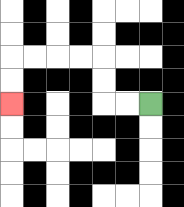{'start': '[6, 4]', 'end': '[0, 4]', 'path_directions': 'L,L,U,U,L,L,L,L,D,D', 'path_coordinates': '[[6, 4], [5, 4], [4, 4], [4, 3], [4, 2], [3, 2], [2, 2], [1, 2], [0, 2], [0, 3], [0, 4]]'}